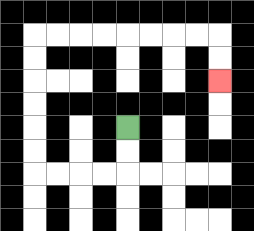{'start': '[5, 5]', 'end': '[9, 3]', 'path_directions': 'D,D,L,L,L,L,U,U,U,U,U,U,R,R,R,R,R,R,R,R,D,D', 'path_coordinates': '[[5, 5], [5, 6], [5, 7], [4, 7], [3, 7], [2, 7], [1, 7], [1, 6], [1, 5], [1, 4], [1, 3], [1, 2], [1, 1], [2, 1], [3, 1], [4, 1], [5, 1], [6, 1], [7, 1], [8, 1], [9, 1], [9, 2], [9, 3]]'}